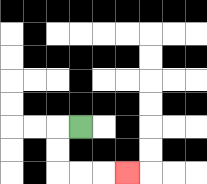{'start': '[3, 5]', 'end': '[5, 7]', 'path_directions': 'L,D,D,R,R,R', 'path_coordinates': '[[3, 5], [2, 5], [2, 6], [2, 7], [3, 7], [4, 7], [5, 7]]'}